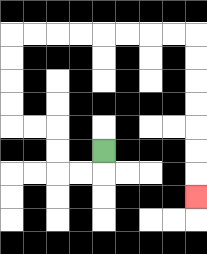{'start': '[4, 6]', 'end': '[8, 8]', 'path_directions': 'D,L,L,U,U,L,L,U,U,U,U,R,R,R,R,R,R,R,R,D,D,D,D,D,D,D', 'path_coordinates': '[[4, 6], [4, 7], [3, 7], [2, 7], [2, 6], [2, 5], [1, 5], [0, 5], [0, 4], [0, 3], [0, 2], [0, 1], [1, 1], [2, 1], [3, 1], [4, 1], [5, 1], [6, 1], [7, 1], [8, 1], [8, 2], [8, 3], [8, 4], [8, 5], [8, 6], [8, 7], [8, 8]]'}